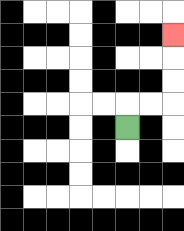{'start': '[5, 5]', 'end': '[7, 1]', 'path_directions': 'U,R,R,U,U,U', 'path_coordinates': '[[5, 5], [5, 4], [6, 4], [7, 4], [7, 3], [7, 2], [7, 1]]'}